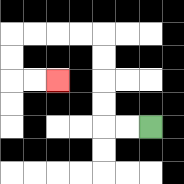{'start': '[6, 5]', 'end': '[2, 3]', 'path_directions': 'L,L,U,U,U,U,L,L,L,L,D,D,R,R', 'path_coordinates': '[[6, 5], [5, 5], [4, 5], [4, 4], [4, 3], [4, 2], [4, 1], [3, 1], [2, 1], [1, 1], [0, 1], [0, 2], [0, 3], [1, 3], [2, 3]]'}